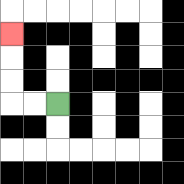{'start': '[2, 4]', 'end': '[0, 1]', 'path_directions': 'L,L,U,U,U', 'path_coordinates': '[[2, 4], [1, 4], [0, 4], [0, 3], [0, 2], [0, 1]]'}